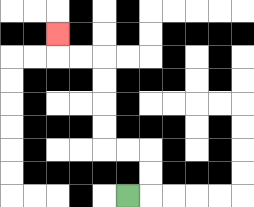{'start': '[5, 8]', 'end': '[2, 1]', 'path_directions': 'R,U,U,L,L,U,U,U,U,L,L,U', 'path_coordinates': '[[5, 8], [6, 8], [6, 7], [6, 6], [5, 6], [4, 6], [4, 5], [4, 4], [4, 3], [4, 2], [3, 2], [2, 2], [2, 1]]'}